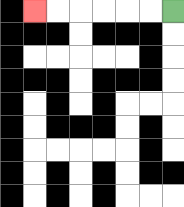{'start': '[7, 0]', 'end': '[1, 0]', 'path_directions': 'L,L,L,L,L,L', 'path_coordinates': '[[7, 0], [6, 0], [5, 0], [4, 0], [3, 0], [2, 0], [1, 0]]'}